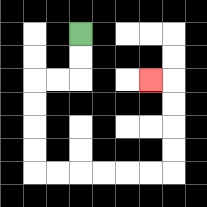{'start': '[3, 1]', 'end': '[6, 3]', 'path_directions': 'D,D,L,L,D,D,D,D,R,R,R,R,R,R,U,U,U,U,L', 'path_coordinates': '[[3, 1], [3, 2], [3, 3], [2, 3], [1, 3], [1, 4], [1, 5], [1, 6], [1, 7], [2, 7], [3, 7], [4, 7], [5, 7], [6, 7], [7, 7], [7, 6], [7, 5], [7, 4], [7, 3], [6, 3]]'}